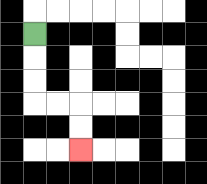{'start': '[1, 1]', 'end': '[3, 6]', 'path_directions': 'D,D,D,R,R,D,D', 'path_coordinates': '[[1, 1], [1, 2], [1, 3], [1, 4], [2, 4], [3, 4], [3, 5], [3, 6]]'}